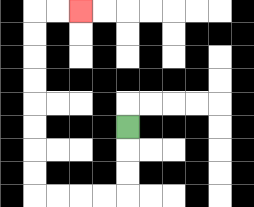{'start': '[5, 5]', 'end': '[3, 0]', 'path_directions': 'D,D,D,L,L,L,L,U,U,U,U,U,U,U,U,R,R', 'path_coordinates': '[[5, 5], [5, 6], [5, 7], [5, 8], [4, 8], [3, 8], [2, 8], [1, 8], [1, 7], [1, 6], [1, 5], [1, 4], [1, 3], [1, 2], [1, 1], [1, 0], [2, 0], [3, 0]]'}